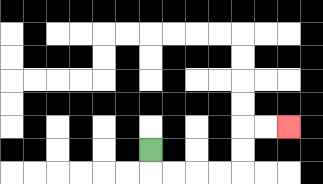{'start': '[6, 6]', 'end': '[12, 5]', 'path_directions': 'D,R,R,R,R,U,U,R,R', 'path_coordinates': '[[6, 6], [6, 7], [7, 7], [8, 7], [9, 7], [10, 7], [10, 6], [10, 5], [11, 5], [12, 5]]'}